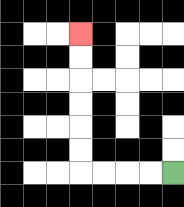{'start': '[7, 7]', 'end': '[3, 1]', 'path_directions': 'L,L,L,L,U,U,U,U,U,U', 'path_coordinates': '[[7, 7], [6, 7], [5, 7], [4, 7], [3, 7], [3, 6], [3, 5], [3, 4], [3, 3], [3, 2], [3, 1]]'}